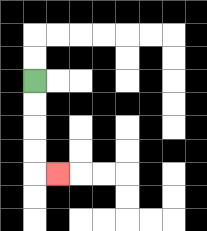{'start': '[1, 3]', 'end': '[2, 7]', 'path_directions': 'D,D,D,D,R', 'path_coordinates': '[[1, 3], [1, 4], [1, 5], [1, 6], [1, 7], [2, 7]]'}